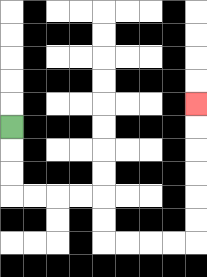{'start': '[0, 5]', 'end': '[8, 4]', 'path_directions': 'D,D,D,R,R,R,R,D,D,R,R,R,R,U,U,U,U,U,U', 'path_coordinates': '[[0, 5], [0, 6], [0, 7], [0, 8], [1, 8], [2, 8], [3, 8], [4, 8], [4, 9], [4, 10], [5, 10], [6, 10], [7, 10], [8, 10], [8, 9], [8, 8], [8, 7], [8, 6], [8, 5], [8, 4]]'}